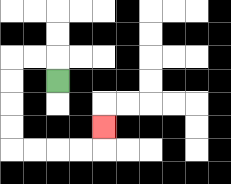{'start': '[2, 3]', 'end': '[4, 5]', 'path_directions': 'U,L,L,D,D,D,D,R,R,R,R,U', 'path_coordinates': '[[2, 3], [2, 2], [1, 2], [0, 2], [0, 3], [0, 4], [0, 5], [0, 6], [1, 6], [2, 6], [3, 6], [4, 6], [4, 5]]'}